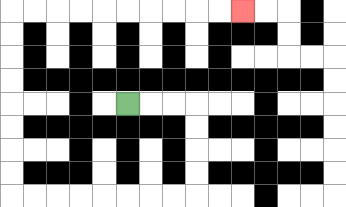{'start': '[5, 4]', 'end': '[10, 0]', 'path_directions': 'R,R,R,D,D,D,D,L,L,L,L,L,L,L,L,U,U,U,U,U,U,U,U,R,R,R,R,R,R,R,R,R,R', 'path_coordinates': '[[5, 4], [6, 4], [7, 4], [8, 4], [8, 5], [8, 6], [8, 7], [8, 8], [7, 8], [6, 8], [5, 8], [4, 8], [3, 8], [2, 8], [1, 8], [0, 8], [0, 7], [0, 6], [0, 5], [0, 4], [0, 3], [0, 2], [0, 1], [0, 0], [1, 0], [2, 0], [3, 0], [4, 0], [5, 0], [6, 0], [7, 0], [8, 0], [9, 0], [10, 0]]'}